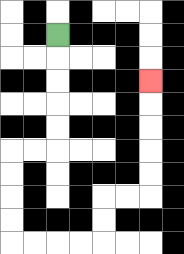{'start': '[2, 1]', 'end': '[6, 3]', 'path_directions': 'D,D,D,D,D,L,L,D,D,D,D,R,R,R,R,U,U,R,R,U,U,U,U,U', 'path_coordinates': '[[2, 1], [2, 2], [2, 3], [2, 4], [2, 5], [2, 6], [1, 6], [0, 6], [0, 7], [0, 8], [0, 9], [0, 10], [1, 10], [2, 10], [3, 10], [4, 10], [4, 9], [4, 8], [5, 8], [6, 8], [6, 7], [6, 6], [6, 5], [6, 4], [6, 3]]'}